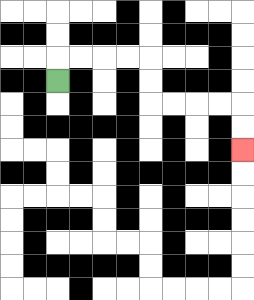{'start': '[2, 3]', 'end': '[10, 6]', 'path_directions': 'U,R,R,R,R,D,D,R,R,R,R,D,D', 'path_coordinates': '[[2, 3], [2, 2], [3, 2], [4, 2], [5, 2], [6, 2], [6, 3], [6, 4], [7, 4], [8, 4], [9, 4], [10, 4], [10, 5], [10, 6]]'}